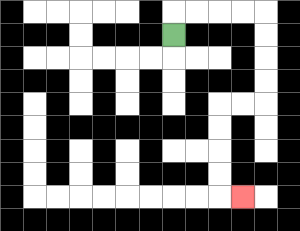{'start': '[7, 1]', 'end': '[10, 8]', 'path_directions': 'U,R,R,R,R,D,D,D,D,L,L,D,D,D,D,R', 'path_coordinates': '[[7, 1], [7, 0], [8, 0], [9, 0], [10, 0], [11, 0], [11, 1], [11, 2], [11, 3], [11, 4], [10, 4], [9, 4], [9, 5], [9, 6], [9, 7], [9, 8], [10, 8]]'}